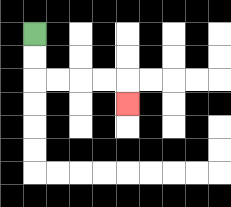{'start': '[1, 1]', 'end': '[5, 4]', 'path_directions': 'D,D,R,R,R,R,D', 'path_coordinates': '[[1, 1], [1, 2], [1, 3], [2, 3], [3, 3], [4, 3], [5, 3], [5, 4]]'}